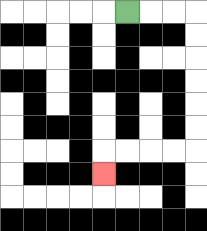{'start': '[5, 0]', 'end': '[4, 7]', 'path_directions': 'R,R,R,D,D,D,D,D,D,L,L,L,L,D', 'path_coordinates': '[[5, 0], [6, 0], [7, 0], [8, 0], [8, 1], [8, 2], [8, 3], [8, 4], [8, 5], [8, 6], [7, 6], [6, 6], [5, 6], [4, 6], [4, 7]]'}